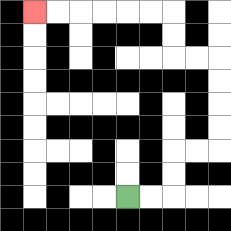{'start': '[5, 8]', 'end': '[1, 0]', 'path_directions': 'R,R,U,U,R,R,U,U,U,U,L,L,U,U,L,L,L,L,L,L', 'path_coordinates': '[[5, 8], [6, 8], [7, 8], [7, 7], [7, 6], [8, 6], [9, 6], [9, 5], [9, 4], [9, 3], [9, 2], [8, 2], [7, 2], [7, 1], [7, 0], [6, 0], [5, 0], [4, 0], [3, 0], [2, 0], [1, 0]]'}